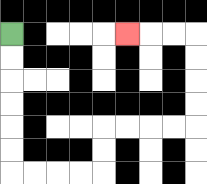{'start': '[0, 1]', 'end': '[5, 1]', 'path_directions': 'D,D,D,D,D,D,R,R,R,R,U,U,R,R,R,R,U,U,U,U,L,L,L', 'path_coordinates': '[[0, 1], [0, 2], [0, 3], [0, 4], [0, 5], [0, 6], [0, 7], [1, 7], [2, 7], [3, 7], [4, 7], [4, 6], [4, 5], [5, 5], [6, 5], [7, 5], [8, 5], [8, 4], [8, 3], [8, 2], [8, 1], [7, 1], [6, 1], [5, 1]]'}